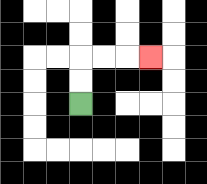{'start': '[3, 4]', 'end': '[6, 2]', 'path_directions': 'U,U,R,R,R', 'path_coordinates': '[[3, 4], [3, 3], [3, 2], [4, 2], [5, 2], [6, 2]]'}